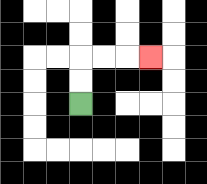{'start': '[3, 4]', 'end': '[6, 2]', 'path_directions': 'U,U,R,R,R', 'path_coordinates': '[[3, 4], [3, 3], [3, 2], [4, 2], [5, 2], [6, 2]]'}